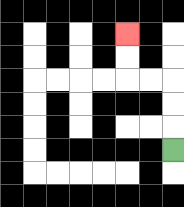{'start': '[7, 6]', 'end': '[5, 1]', 'path_directions': 'U,U,U,L,L,U,U', 'path_coordinates': '[[7, 6], [7, 5], [7, 4], [7, 3], [6, 3], [5, 3], [5, 2], [5, 1]]'}